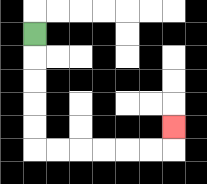{'start': '[1, 1]', 'end': '[7, 5]', 'path_directions': 'D,D,D,D,D,R,R,R,R,R,R,U', 'path_coordinates': '[[1, 1], [1, 2], [1, 3], [1, 4], [1, 5], [1, 6], [2, 6], [3, 6], [4, 6], [5, 6], [6, 6], [7, 6], [7, 5]]'}